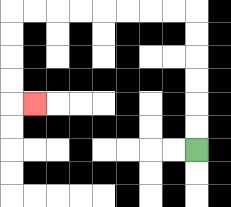{'start': '[8, 6]', 'end': '[1, 4]', 'path_directions': 'U,U,U,U,U,U,L,L,L,L,L,L,L,L,D,D,D,D,R', 'path_coordinates': '[[8, 6], [8, 5], [8, 4], [8, 3], [8, 2], [8, 1], [8, 0], [7, 0], [6, 0], [5, 0], [4, 0], [3, 0], [2, 0], [1, 0], [0, 0], [0, 1], [0, 2], [0, 3], [0, 4], [1, 4]]'}